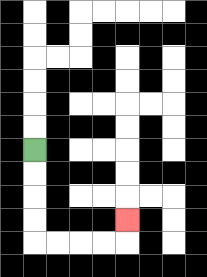{'start': '[1, 6]', 'end': '[5, 9]', 'path_directions': 'D,D,D,D,R,R,R,R,U', 'path_coordinates': '[[1, 6], [1, 7], [1, 8], [1, 9], [1, 10], [2, 10], [3, 10], [4, 10], [5, 10], [5, 9]]'}